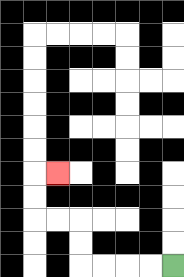{'start': '[7, 11]', 'end': '[2, 7]', 'path_directions': 'L,L,L,L,U,U,L,L,U,U,R', 'path_coordinates': '[[7, 11], [6, 11], [5, 11], [4, 11], [3, 11], [3, 10], [3, 9], [2, 9], [1, 9], [1, 8], [1, 7], [2, 7]]'}